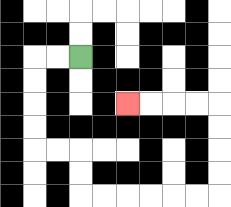{'start': '[3, 2]', 'end': '[5, 4]', 'path_directions': 'L,L,D,D,D,D,R,R,D,D,R,R,R,R,R,R,U,U,U,U,L,L,L,L', 'path_coordinates': '[[3, 2], [2, 2], [1, 2], [1, 3], [1, 4], [1, 5], [1, 6], [2, 6], [3, 6], [3, 7], [3, 8], [4, 8], [5, 8], [6, 8], [7, 8], [8, 8], [9, 8], [9, 7], [9, 6], [9, 5], [9, 4], [8, 4], [7, 4], [6, 4], [5, 4]]'}